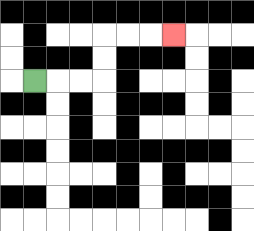{'start': '[1, 3]', 'end': '[7, 1]', 'path_directions': 'R,R,R,U,U,R,R,R', 'path_coordinates': '[[1, 3], [2, 3], [3, 3], [4, 3], [4, 2], [4, 1], [5, 1], [6, 1], [7, 1]]'}